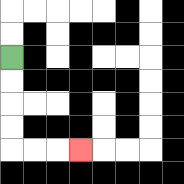{'start': '[0, 2]', 'end': '[3, 6]', 'path_directions': 'D,D,D,D,R,R,R', 'path_coordinates': '[[0, 2], [0, 3], [0, 4], [0, 5], [0, 6], [1, 6], [2, 6], [3, 6]]'}